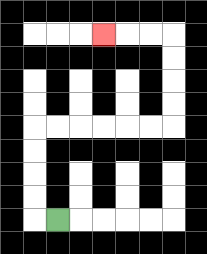{'start': '[2, 9]', 'end': '[4, 1]', 'path_directions': 'L,U,U,U,U,R,R,R,R,R,R,U,U,U,U,L,L,L', 'path_coordinates': '[[2, 9], [1, 9], [1, 8], [1, 7], [1, 6], [1, 5], [2, 5], [3, 5], [4, 5], [5, 5], [6, 5], [7, 5], [7, 4], [7, 3], [7, 2], [7, 1], [6, 1], [5, 1], [4, 1]]'}